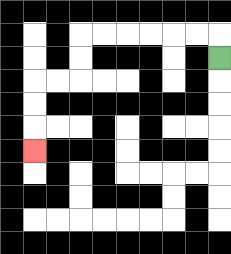{'start': '[9, 2]', 'end': '[1, 6]', 'path_directions': 'U,L,L,L,L,L,L,D,D,L,L,D,D,D', 'path_coordinates': '[[9, 2], [9, 1], [8, 1], [7, 1], [6, 1], [5, 1], [4, 1], [3, 1], [3, 2], [3, 3], [2, 3], [1, 3], [1, 4], [1, 5], [1, 6]]'}